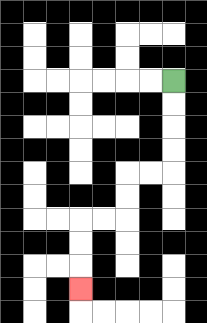{'start': '[7, 3]', 'end': '[3, 12]', 'path_directions': 'D,D,D,D,L,L,D,D,L,L,D,D,D', 'path_coordinates': '[[7, 3], [7, 4], [7, 5], [7, 6], [7, 7], [6, 7], [5, 7], [5, 8], [5, 9], [4, 9], [3, 9], [3, 10], [3, 11], [3, 12]]'}